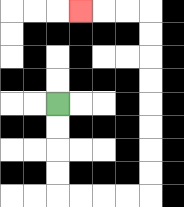{'start': '[2, 4]', 'end': '[3, 0]', 'path_directions': 'D,D,D,D,R,R,R,R,U,U,U,U,U,U,U,U,L,L,L', 'path_coordinates': '[[2, 4], [2, 5], [2, 6], [2, 7], [2, 8], [3, 8], [4, 8], [5, 8], [6, 8], [6, 7], [6, 6], [6, 5], [6, 4], [6, 3], [6, 2], [6, 1], [6, 0], [5, 0], [4, 0], [3, 0]]'}